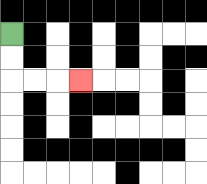{'start': '[0, 1]', 'end': '[3, 3]', 'path_directions': 'D,D,R,R,R', 'path_coordinates': '[[0, 1], [0, 2], [0, 3], [1, 3], [2, 3], [3, 3]]'}